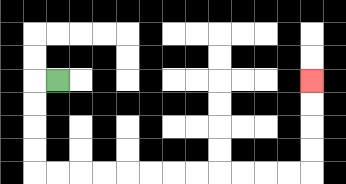{'start': '[2, 3]', 'end': '[13, 3]', 'path_directions': 'L,D,D,D,D,R,R,R,R,R,R,R,R,R,R,R,R,U,U,U,U', 'path_coordinates': '[[2, 3], [1, 3], [1, 4], [1, 5], [1, 6], [1, 7], [2, 7], [3, 7], [4, 7], [5, 7], [6, 7], [7, 7], [8, 7], [9, 7], [10, 7], [11, 7], [12, 7], [13, 7], [13, 6], [13, 5], [13, 4], [13, 3]]'}